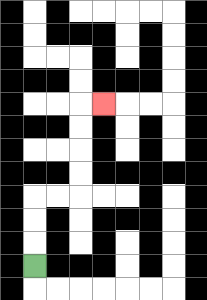{'start': '[1, 11]', 'end': '[4, 4]', 'path_directions': 'U,U,U,R,R,U,U,U,U,R', 'path_coordinates': '[[1, 11], [1, 10], [1, 9], [1, 8], [2, 8], [3, 8], [3, 7], [3, 6], [3, 5], [3, 4], [4, 4]]'}